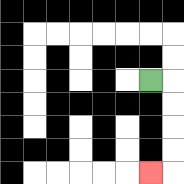{'start': '[6, 3]', 'end': '[6, 7]', 'path_directions': 'R,D,D,D,D,L', 'path_coordinates': '[[6, 3], [7, 3], [7, 4], [7, 5], [7, 6], [7, 7], [6, 7]]'}